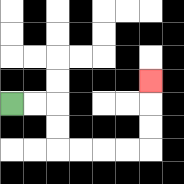{'start': '[0, 4]', 'end': '[6, 3]', 'path_directions': 'R,R,D,D,R,R,R,R,U,U,U', 'path_coordinates': '[[0, 4], [1, 4], [2, 4], [2, 5], [2, 6], [3, 6], [4, 6], [5, 6], [6, 6], [6, 5], [6, 4], [6, 3]]'}